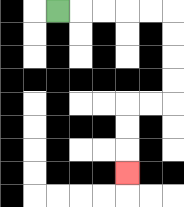{'start': '[2, 0]', 'end': '[5, 7]', 'path_directions': 'R,R,R,R,R,D,D,D,D,L,L,D,D,D', 'path_coordinates': '[[2, 0], [3, 0], [4, 0], [5, 0], [6, 0], [7, 0], [7, 1], [7, 2], [7, 3], [7, 4], [6, 4], [5, 4], [5, 5], [5, 6], [5, 7]]'}